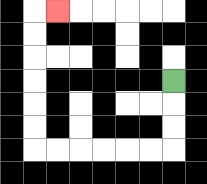{'start': '[7, 3]', 'end': '[2, 0]', 'path_directions': 'D,D,D,L,L,L,L,L,L,U,U,U,U,U,U,R', 'path_coordinates': '[[7, 3], [7, 4], [7, 5], [7, 6], [6, 6], [5, 6], [4, 6], [3, 6], [2, 6], [1, 6], [1, 5], [1, 4], [1, 3], [1, 2], [1, 1], [1, 0], [2, 0]]'}